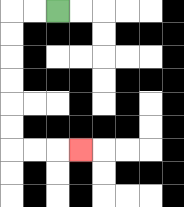{'start': '[2, 0]', 'end': '[3, 6]', 'path_directions': 'L,L,D,D,D,D,D,D,R,R,R', 'path_coordinates': '[[2, 0], [1, 0], [0, 0], [0, 1], [0, 2], [0, 3], [0, 4], [0, 5], [0, 6], [1, 6], [2, 6], [3, 6]]'}